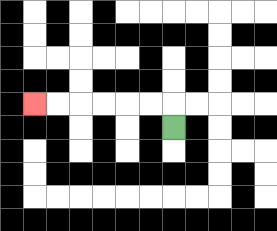{'start': '[7, 5]', 'end': '[1, 4]', 'path_directions': 'U,L,L,L,L,L,L', 'path_coordinates': '[[7, 5], [7, 4], [6, 4], [5, 4], [4, 4], [3, 4], [2, 4], [1, 4]]'}